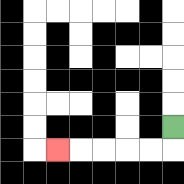{'start': '[7, 5]', 'end': '[2, 6]', 'path_directions': 'D,L,L,L,L,L', 'path_coordinates': '[[7, 5], [7, 6], [6, 6], [5, 6], [4, 6], [3, 6], [2, 6]]'}